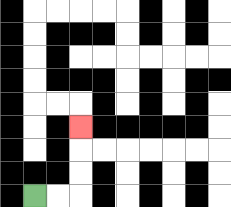{'start': '[1, 8]', 'end': '[3, 5]', 'path_directions': 'R,R,U,U,U', 'path_coordinates': '[[1, 8], [2, 8], [3, 8], [3, 7], [3, 6], [3, 5]]'}